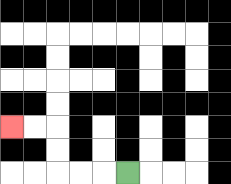{'start': '[5, 7]', 'end': '[0, 5]', 'path_directions': 'L,L,L,U,U,L,L', 'path_coordinates': '[[5, 7], [4, 7], [3, 7], [2, 7], [2, 6], [2, 5], [1, 5], [0, 5]]'}